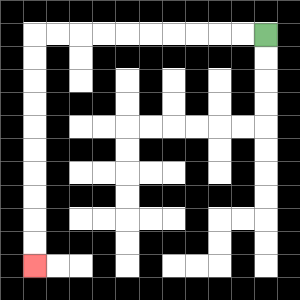{'start': '[11, 1]', 'end': '[1, 11]', 'path_directions': 'L,L,L,L,L,L,L,L,L,L,D,D,D,D,D,D,D,D,D,D', 'path_coordinates': '[[11, 1], [10, 1], [9, 1], [8, 1], [7, 1], [6, 1], [5, 1], [4, 1], [3, 1], [2, 1], [1, 1], [1, 2], [1, 3], [1, 4], [1, 5], [1, 6], [1, 7], [1, 8], [1, 9], [1, 10], [1, 11]]'}